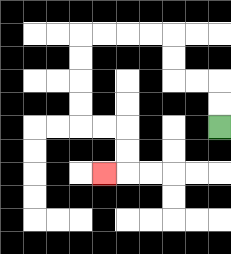{'start': '[9, 5]', 'end': '[4, 7]', 'path_directions': 'U,U,L,L,U,U,L,L,L,L,D,D,D,D,R,R,D,D,L', 'path_coordinates': '[[9, 5], [9, 4], [9, 3], [8, 3], [7, 3], [7, 2], [7, 1], [6, 1], [5, 1], [4, 1], [3, 1], [3, 2], [3, 3], [3, 4], [3, 5], [4, 5], [5, 5], [5, 6], [5, 7], [4, 7]]'}